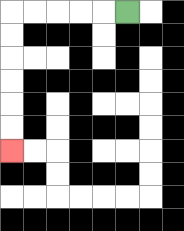{'start': '[5, 0]', 'end': '[0, 6]', 'path_directions': 'L,L,L,L,L,D,D,D,D,D,D', 'path_coordinates': '[[5, 0], [4, 0], [3, 0], [2, 0], [1, 0], [0, 0], [0, 1], [0, 2], [0, 3], [0, 4], [0, 5], [0, 6]]'}